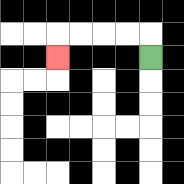{'start': '[6, 2]', 'end': '[2, 2]', 'path_directions': 'U,L,L,L,L,D', 'path_coordinates': '[[6, 2], [6, 1], [5, 1], [4, 1], [3, 1], [2, 1], [2, 2]]'}